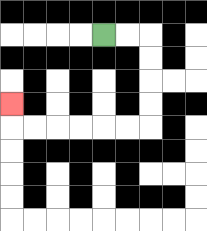{'start': '[4, 1]', 'end': '[0, 4]', 'path_directions': 'R,R,D,D,D,D,L,L,L,L,L,L,U', 'path_coordinates': '[[4, 1], [5, 1], [6, 1], [6, 2], [6, 3], [6, 4], [6, 5], [5, 5], [4, 5], [3, 5], [2, 5], [1, 5], [0, 5], [0, 4]]'}